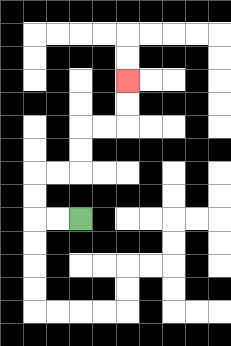{'start': '[3, 9]', 'end': '[5, 3]', 'path_directions': 'L,L,U,U,R,R,U,U,R,R,U,U', 'path_coordinates': '[[3, 9], [2, 9], [1, 9], [1, 8], [1, 7], [2, 7], [3, 7], [3, 6], [3, 5], [4, 5], [5, 5], [5, 4], [5, 3]]'}